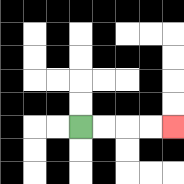{'start': '[3, 5]', 'end': '[7, 5]', 'path_directions': 'R,R,R,R', 'path_coordinates': '[[3, 5], [4, 5], [5, 5], [6, 5], [7, 5]]'}